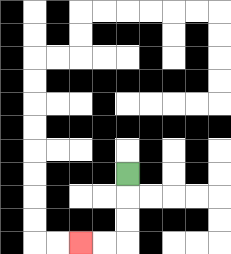{'start': '[5, 7]', 'end': '[3, 10]', 'path_directions': 'D,D,D,L,L', 'path_coordinates': '[[5, 7], [5, 8], [5, 9], [5, 10], [4, 10], [3, 10]]'}